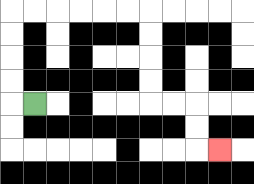{'start': '[1, 4]', 'end': '[9, 6]', 'path_directions': 'L,U,U,U,U,R,R,R,R,R,R,D,D,D,D,R,R,D,D,R', 'path_coordinates': '[[1, 4], [0, 4], [0, 3], [0, 2], [0, 1], [0, 0], [1, 0], [2, 0], [3, 0], [4, 0], [5, 0], [6, 0], [6, 1], [6, 2], [6, 3], [6, 4], [7, 4], [8, 4], [8, 5], [8, 6], [9, 6]]'}